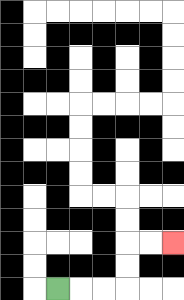{'start': '[2, 12]', 'end': '[7, 10]', 'path_directions': 'R,R,R,U,U,R,R', 'path_coordinates': '[[2, 12], [3, 12], [4, 12], [5, 12], [5, 11], [5, 10], [6, 10], [7, 10]]'}